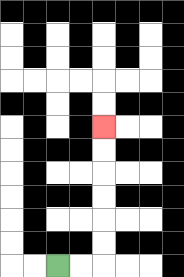{'start': '[2, 11]', 'end': '[4, 5]', 'path_directions': 'R,R,U,U,U,U,U,U', 'path_coordinates': '[[2, 11], [3, 11], [4, 11], [4, 10], [4, 9], [4, 8], [4, 7], [4, 6], [4, 5]]'}